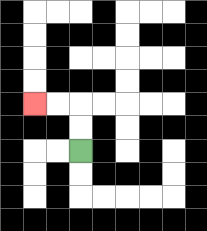{'start': '[3, 6]', 'end': '[1, 4]', 'path_directions': 'U,U,L,L', 'path_coordinates': '[[3, 6], [3, 5], [3, 4], [2, 4], [1, 4]]'}